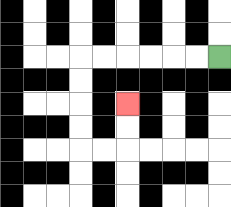{'start': '[9, 2]', 'end': '[5, 4]', 'path_directions': 'L,L,L,L,L,L,D,D,D,D,R,R,U,U', 'path_coordinates': '[[9, 2], [8, 2], [7, 2], [6, 2], [5, 2], [4, 2], [3, 2], [3, 3], [3, 4], [3, 5], [3, 6], [4, 6], [5, 6], [5, 5], [5, 4]]'}